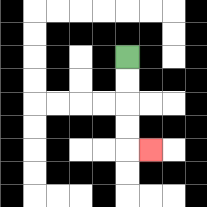{'start': '[5, 2]', 'end': '[6, 6]', 'path_directions': 'D,D,D,D,R', 'path_coordinates': '[[5, 2], [5, 3], [5, 4], [5, 5], [5, 6], [6, 6]]'}